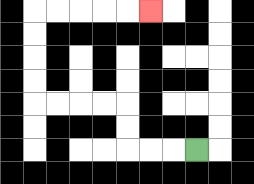{'start': '[8, 6]', 'end': '[6, 0]', 'path_directions': 'L,L,L,U,U,L,L,L,L,U,U,U,U,R,R,R,R,R', 'path_coordinates': '[[8, 6], [7, 6], [6, 6], [5, 6], [5, 5], [5, 4], [4, 4], [3, 4], [2, 4], [1, 4], [1, 3], [1, 2], [1, 1], [1, 0], [2, 0], [3, 0], [4, 0], [5, 0], [6, 0]]'}